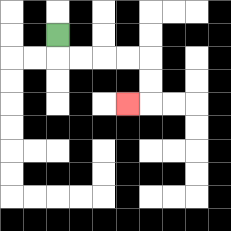{'start': '[2, 1]', 'end': '[5, 4]', 'path_directions': 'D,R,R,R,R,D,D,L', 'path_coordinates': '[[2, 1], [2, 2], [3, 2], [4, 2], [5, 2], [6, 2], [6, 3], [6, 4], [5, 4]]'}